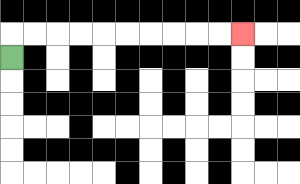{'start': '[0, 2]', 'end': '[10, 1]', 'path_directions': 'U,R,R,R,R,R,R,R,R,R,R', 'path_coordinates': '[[0, 2], [0, 1], [1, 1], [2, 1], [3, 1], [4, 1], [5, 1], [6, 1], [7, 1], [8, 1], [9, 1], [10, 1]]'}